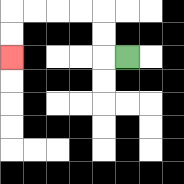{'start': '[5, 2]', 'end': '[0, 2]', 'path_directions': 'L,U,U,L,L,L,L,D,D', 'path_coordinates': '[[5, 2], [4, 2], [4, 1], [4, 0], [3, 0], [2, 0], [1, 0], [0, 0], [0, 1], [0, 2]]'}